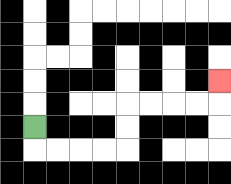{'start': '[1, 5]', 'end': '[9, 3]', 'path_directions': 'D,R,R,R,R,U,U,R,R,R,R,U', 'path_coordinates': '[[1, 5], [1, 6], [2, 6], [3, 6], [4, 6], [5, 6], [5, 5], [5, 4], [6, 4], [7, 4], [8, 4], [9, 4], [9, 3]]'}